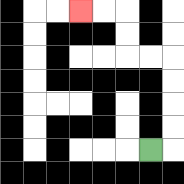{'start': '[6, 6]', 'end': '[3, 0]', 'path_directions': 'R,U,U,U,U,L,L,U,U,L,L', 'path_coordinates': '[[6, 6], [7, 6], [7, 5], [7, 4], [7, 3], [7, 2], [6, 2], [5, 2], [5, 1], [5, 0], [4, 0], [3, 0]]'}